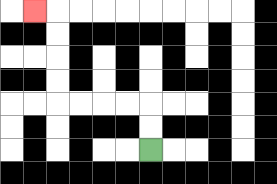{'start': '[6, 6]', 'end': '[1, 0]', 'path_directions': 'U,U,L,L,L,L,U,U,U,U,L', 'path_coordinates': '[[6, 6], [6, 5], [6, 4], [5, 4], [4, 4], [3, 4], [2, 4], [2, 3], [2, 2], [2, 1], [2, 0], [1, 0]]'}